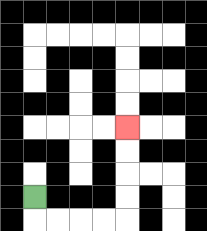{'start': '[1, 8]', 'end': '[5, 5]', 'path_directions': 'D,R,R,R,R,U,U,U,U', 'path_coordinates': '[[1, 8], [1, 9], [2, 9], [3, 9], [4, 9], [5, 9], [5, 8], [5, 7], [5, 6], [5, 5]]'}